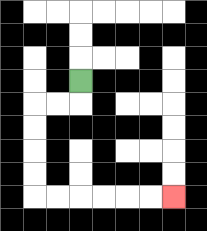{'start': '[3, 3]', 'end': '[7, 8]', 'path_directions': 'D,L,L,D,D,D,D,R,R,R,R,R,R', 'path_coordinates': '[[3, 3], [3, 4], [2, 4], [1, 4], [1, 5], [1, 6], [1, 7], [1, 8], [2, 8], [3, 8], [4, 8], [5, 8], [6, 8], [7, 8]]'}